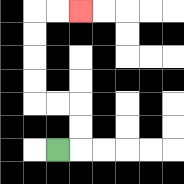{'start': '[2, 6]', 'end': '[3, 0]', 'path_directions': 'R,U,U,L,L,U,U,U,U,R,R', 'path_coordinates': '[[2, 6], [3, 6], [3, 5], [3, 4], [2, 4], [1, 4], [1, 3], [1, 2], [1, 1], [1, 0], [2, 0], [3, 0]]'}